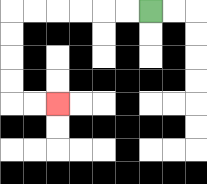{'start': '[6, 0]', 'end': '[2, 4]', 'path_directions': 'L,L,L,L,L,L,D,D,D,D,R,R', 'path_coordinates': '[[6, 0], [5, 0], [4, 0], [3, 0], [2, 0], [1, 0], [0, 0], [0, 1], [0, 2], [0, 3], [0, 4], [1, 4], [2, 4]]'}